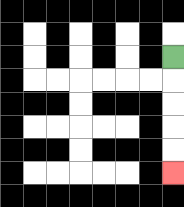{'start': '[7, 2]', 'end': '[7, 7]', 'path_directions': 'D,D,D,D,D', 'path_coordinates': '[[7, 2], [7, 3], [7, 4], [7, 5], [7, 6], [7, 7]]'}